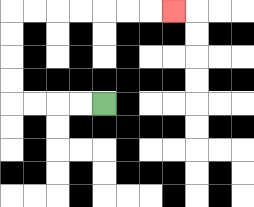{'start': '[4, 4]', 'end': '[7, 0]', 'path_directions': 'L,L,L,L,U,U,U,U,R,R,R,R,R,R,R', 'path_coordinates': '[[4, 4], [3, 4], [2, 4], [1, 4], [0, 4], [0, 3], [0, 2], [0, 1], [0, 0], [1, 0], [2, 0], [3, 0], [4, 0], [5, 0], [6, 0], [7, 0]]'}